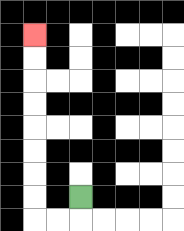{'start': '[3, 8]', 'end': '[1, 1]', 'path_directions': 'D,L,L,U,U,U,U,U,U,U,U', 'path_coordinates': '[[3, 8], [3, 9], [2, 9], [1, 9], [1, 8], [1, 7], [1, 6], [1, 5], [1, 4], [1, 3], [1, 2], [1, 1]]'}